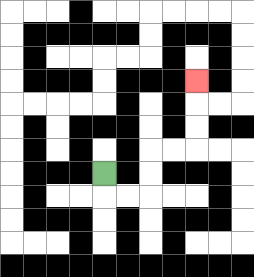{'start': '[4, 7]', 'end': '[8, 3]', 'path_directions': 'D,R,R,U,U,R,R,U,U,U', 'path_coordinates': '[[4, 7], [4, 8], [5, 8], [6, 8], [6, 7], [6, 6], [7, 6], [8, 6], [8, 5], [8, 4], [8, 3]]'}